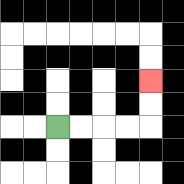{'start': '[2, 5]', 'end': '[6, 3]', 'path_directions': 'R,R,R,R,U,U', 'path_coordinates': '[[2, 5], [3, 5], [4, 5], [5, 5], [6, 5], [6, 4], [6, 3]]'}